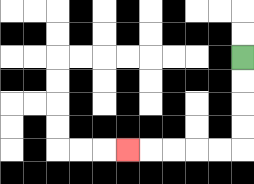{'start': '[10, 2]', 'end': '[5, 6]', 'path_directions': 'D,D,D,D,L,L,L,L,L', 'path_coordinates': '[[10, 2], [10, 3], [10, 4], [10, 5], [10, 6], [9, 6], [8, 6], [7, 6], [6, 6], [5, 6]]'}